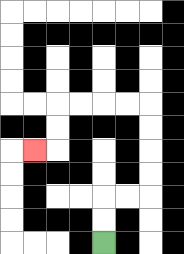{'start': '[4, 10]', 'end': '[1, 6]', 'path_directions': 'U,U,R,R,U,U,U,U,L,L,L,L,D,D,L', 'path_coordinates': '[[4, 10], [4, 9], [4, 8], [5, 8], [6, 8], [6, 7], [6, 6], [6, 5], [6, 4], [5, 4], [4, 4], [3, 4], [2, 4], [2, 5], [2, 6], [1, 6]]'}